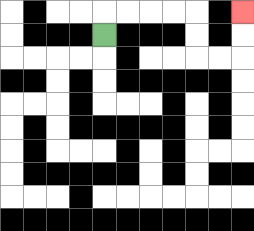{'start': '[4, 1]', 'end': '[10, 0]', 'path_directions': 'U,R,R,R,R,D,D,R,R,U,U', 'path_coordinates': '[[4, 1], [4, 0], [5, 0], [6, 0], [7, 0], [8, 0], [8, 1], [8, 2], [9, 2], [10, 2], [10, 1], [10, 0]]'}